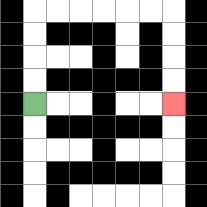{'start': '[1, 4]', 'end': '[7, 4]', 'path_directions': 'U,U,U,U,R,R,R,R,R,R,D,D,D,D', 'path_coordinates': '[[1, 4], [1, 3], [1, 2], [1, 1], [1, 0], [2, 0], [3, 0], [4, 0], [5, 0], [6, 0], [7, 0], [7, 1], [7, 2], [7, 3], [7, 4]]'}